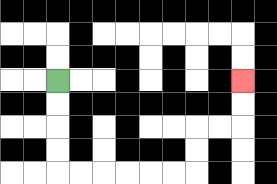{'start': '[2, 3]', 'end': '[10, 3]', 'path_directions': 'D,D,D,D,R,R,R,R,R,R,U,U,R,R,U,U', 'path_coordinates': '[[2, 3], [2, 4], [2, 5], [2, 6], [2, 7], [3, 7], [4, 7], [5, 7], [6, 7], [7, 7], [8, 7], [8, 6], [8, 5], [9, 5], [10, 5], [10, 4], [10, 3]]'}